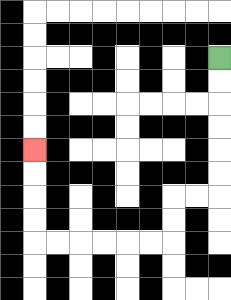{'start': '[9, 2]', 'end': '[1, 6]', 'path_directions': 'D,D,D,D,D,D,L,L,D,D,L,L,L,L,L,L,U,U,U,U', 'path_coordinates': '[[9, 2], [9, 3], [9, 4], [9, 5], [9, 6], [9, 7], [9, 8], [8, 8], [7, 8], [7, 9], [7, 10], [6, 10], [5, 10], [4, 10], [3, 10], [2, 10], [1, 10], [1, 9], [1, 8], [1, 7], [1, 6]]'}